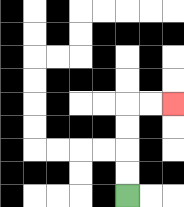{'start': '[5, 8]', 'end': '[7, 4]', 'path_directions': 'U,U,U,U,R,R', 'path_coordinates': '[[5, 8], [5, 7], [5, 6], [5, 5], [5, 4], [6, 4], [7, 4]]'}